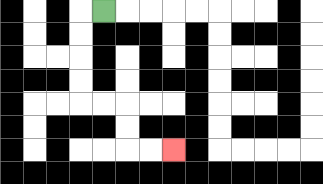{'start': '[4, 0]', 'end': '[7, 6]', 'path_directions': 'L,D,D,D,D,R,R,D,D,R,R', 'path_coordinates': '[[4, 0], [3, 0], [3, 1], [3, 2], [3, 3], [3, 4], [4, 4], [5, 4], [5, 5], [5, 6], [6, 6], [7, 6]]'}